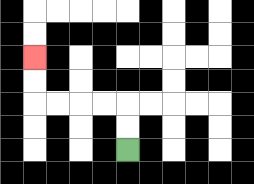{'start': '[5, 6]', 'end': '[1, 2]', 'path_directions': 'U,U,L,L,L,L,U,U', 'path_coordinates': '[[5, 6], [5, 5], [5, 4], [4, 4], [3, 4], [2, 4], [1, 4], [1, 3], [1, 2]]'}